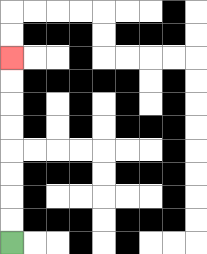{'start': '[0, 10]', 'end': '[0, 2]', 'path_directions': 'U,U,U,U,U,U,U,U', 'path_coordinates': '[[0, 10], [0, 9], [0, 8], [0, 7], [0, 6], [0, 5], [0, 4], [0, 3], [0, 2]]'}